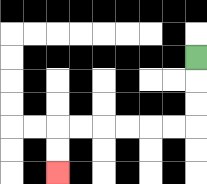{'start': '[8, 2]', 'end': '[2, 7]', 'path_directions': 'D,D,D,L,L,L,L,L,L,D,D', 'path_coordinates': '[[8, 2], [8, 3], [8, 4], [8, 5], [7, 5], [6, 5], [5, 5], [4, 5], [3, 5], [2, 5], [2, 6], [2, 7]]'}